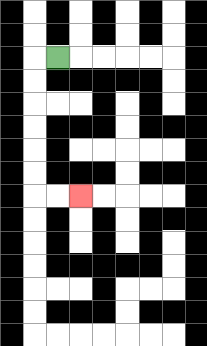{'start': '[2, 2]', 'end': '[3, 8]', 'path_directions': 'L,D,D,D,D,D,D,R,R', 'path_coordinates': '[[2, 2], [1, 2], [1, 3], [1, 4], [1, 5], [1, 6], [1, 7], [1, 8], [2, 8], [3, 8]]'}